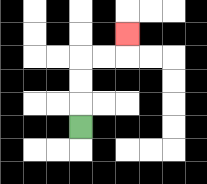{'start': '[3, 5]', 'end': '[5, 1]', 'path_directions': 'U,U,U,R,R,U', 'path_coordinates': '[[3, 5], [3, 4], [3, 3], [3, 2], [4, 2], [5, 2], [5, 1]]'}